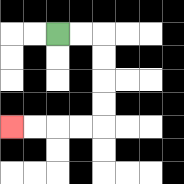{'start': '[2, 1]', 'end': '[0, 5]', 'path_directions': 'R,R,D,D,D,D,L,L,L,L', 'path_coordinates': '[[2, 1], [3, 1], [4, 1], [4, 2], [4, 3], [4, 4], [4, 5], [3, 5], [2, 5], [1, 5], [0, 5]]'}